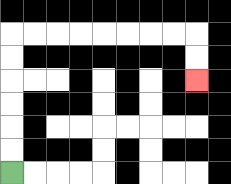{'start': '[0, 7]', 'end': '[8, 3]', 'path_directions': 'U,U,U,U,U,U,R,R,R,R,R,R,R,R,D,D', 'path_coordinates': '[[0, 7], [0, 6], [0, 5], [0, 4], [0, 3], [0, 2], [0, 1], [1, 1], [2, 1], [3, 1], [4, 1], [5, 1], [6, 1], [7, 1], [8, 1], [8, 2], [8, 3]]'}